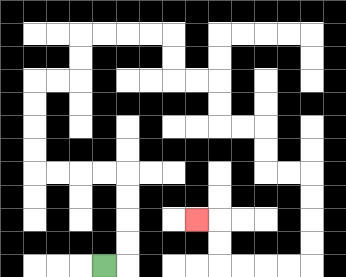{'start': '[4, 11]', 'end': '[8, 9]', 'path_directions': 'R,U,U,U,U,L,L,L,L,U,U,U,U,R,R,U,U,R,R,R,R,D,D,R,R,D,D,R,R,D,D,R,R,D,D,D,D,L,L,L,L,U,U,L', 'path_coordinates': '[[4, 11], [5, 11], [5, 10], [5, 9], [5, 8], [5, 7], [4, 7], [3, 7], [2, 7], [1, 7], [1, 6], [1, 5], [1, 4], [1, 3], [2, 3], [3, 3], [3, 2], [3, 1], [4, 1], [5, 1], [6, 1], [7, 1], [7, 2], [7, 3], [8, 3], [9, 3], [9, 4], [9, 5], [10, 5], [11, 5], [11, 6], [11, 7], [12, 7], [13, 7], [13, 8], [13, 9], [13, 10], [13, 11], [12, 11], [11, 11], [10, 11], [9, 11], [9, 10], [9, 9], [8, 9]]'}